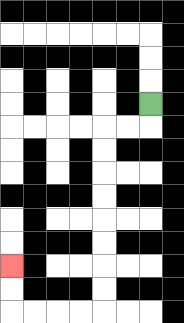{'start': '[6, 4]', 'end': '[0, 11]', 'path_directions': 'D,L,L,D,D,D,D,D,D,D,D,L,L,L,L,U,U', 'path_coordinates': '[[6, 4], [6, 5], [5, 5], [4, 5], [4, 6], [4, 7], [4, 8], [4, 9], [4, 10], [4, 11], [4, 12], [4, 13], [3, 13], [2, 13], [1, 13], [0, 13], [0, 12], [0, 11]]'}